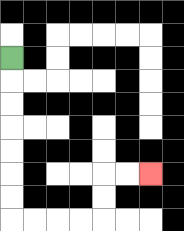{'start': '[0, 2]', 'end': '[6, 7]', 'path_directions': 'D,D,D,D,D,D,D,R,R,R,R,U,U,R,R', 'path_coordinates': '[[0, 2], [0, 3], [0, 4], [0, 5], [0, 6], [0, 7], [0, 8], [0, 9], [1, 9], [2, 9], [3, 9], [4, 9], [4, 8], [4, 7], [5, 7], [6, 7]]'}